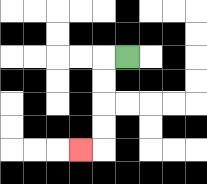{'start': '[5, 2]', 'end': '[3, 6]', 'path_directions': 'L,D,D,D,D,L', 'path_coordinates': '[[5, 2], [4, 2], [4, 3], [4, 4], [4, 5], [4, 6], [3, 6]]'}